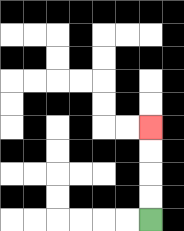{'start': '[6, 9]', 'end': '[6, 5]', 'path_directions': 'U,U,U,U', 'path_coordinates': '[[6, 9], [6, 8], [6, 7], [6, 6], [6, 5]]'}